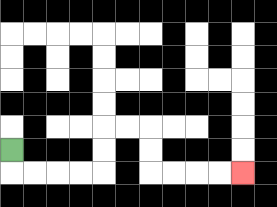{'start': '[0, 6]', 'end': '[10, 7]', 'path_directions': 'D,R,R,R,R,U,U,R,R,D,D,R,R,R,R', 'path_coordinates': '[[0, 6], [0, 7], [1, 7], [2, 7], [3, 7], [4, 7], [4, 6], [4, 5], [5, 5], [6, 5], [6, 6], [6, 7], [7, 7], [8, 7], [9, 7], [10, 7]]'}